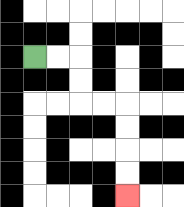{'start': '[1, 2]', 'end': '[5, 8]', 'path_directions': 'R,R,D,D,R,R,D,D,D,D', 'path_coordinates': '[[1, 2], [2, 2], [3, 2], [3, 3], [3, 4], [4, 4], [5, 4], [5, 5], [5, 6], [5, 7], [5, 8]]'}